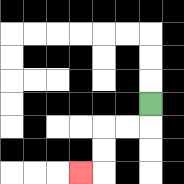{'start': '[6, 4]', 'end': '[3, 7]', 'path_directions': 'D,L,L,D,D,L', 'path_coordinates': '[[6, 4], [6, 5], [5, 5], [4, 5], [4, 6], [4, 7], [3, 7]]'}